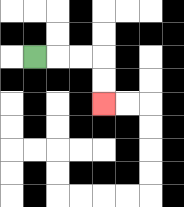{'start': '[1, 2]', 'end': '[4, 4]', 'path_directions': 'R,R,R,D,D', 'path_coordinates': '[[1, 2], [2, 2], [3, 2], [4, 2], [4, 3], [4, 4]]'}